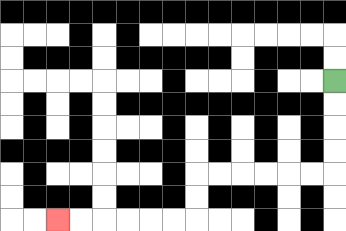{'start': '[14, 3]', 'end': '[2, 9]', 'path_directions': 'D,D,D,D,L,L,L,L,L,L,D,D,L,L,L,L,L,L', 'path_coordinates': '[[14, 3], [14, 4], [14, 5], [14, 6], [14, 7], [13, 7], [12, 7], [11, 7], [10, 7], [9, 7], [8, 7], [8, 8], [8, 9], [7, 9], [6, 9], [5, 9], [4, 9], [3, 9], [2, 9]]'}